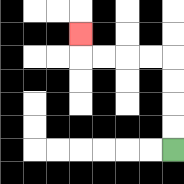{'start': '[7, 6]', 'end': '[3, 1]', 'path_directions': 'U,U,U,U,L,L,L,L,U', 'path_coordinates': '[[7, 6], [7, 5], [7, 4], [7, 3], [7, 2], [6, 2], [5, 2], [4, 2], [3, 2], [3, 1]]'}